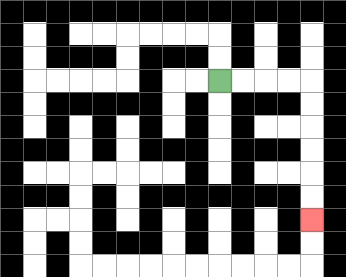{'start': '[9, 3]', 'end': '[13, 9]', 'path_directions': 'R,R,R,R,D,D,D,D,D,D', 'path_coordinates': '[[9, 3], [10, 3], [11, 3], [12, 3], [13, 3], [13, 4], [13, 5], [13, 6], [13, 7], [13, 8], [13, 9]]'}